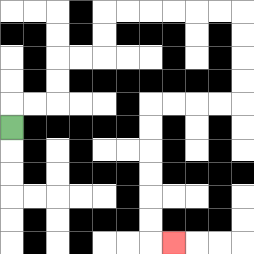{'start': '[0, 5]', 'end': '[7, 10]', 'path_directions': 'U,R,R,U,U,R,R,U,U,R,R,R,R,R,R,D,D,D,D,L,L,L,L,D,D,D,D,D,D,R', 'path_coordinates': '[[0, 5], [0, 4], [1, 4], [2, 4], [2, 3], [2, 2], [3, 2], [4, 2], [4, 1], [4, 0], [5, 0], [6, 0], [7, 0], [8, 0], [9, 0], [10, 0], [10, 1], [10, 2], [10, 3], [10, 4], [9, 4], [8, 4], [7, 4], [6, 4], [6, 5], [6, 6], [6, 7], [6, 8], [6, 9], [6, 10], [7, 10]]'}